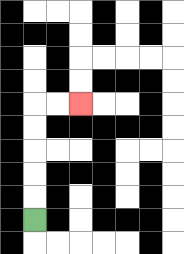{'start': '[1, 9]', 'end': '[3, 4]', 'path_directions': 'U,U,U,U,U,R,R', 'path_coordinates': '[[1, 9], [1, 8], [1, 7], [1, 6], [1, 5], [1, 4], [2, 4], [3, 4]]'}